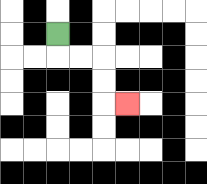{'start': '[2, 1]', 'end': '[5, 4]', 'path_directions': 'D,R,R,D,D,R', 'path_coordinates': '[[2, 1], [2, 2], [3, 2], [4, 2], [4, 3], [4, 4], [5, 4]]'}